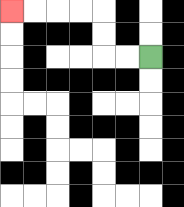{'start': '[6, 2]', 'end': '[0, 0]', 'path_directions': 'L,L,U,U,L,L,L,L', 'path_coordinates': '[[6, 2], [5, 2], [4, 2], [4, 1], [4, 0], [3, 0], [2, 0], [1, 0], [0, 0]]'}